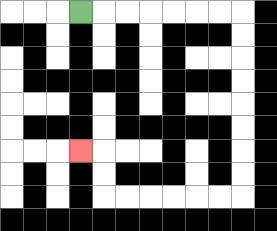{'start': '[3, 0]', 'end': '[3, 6]', 'path_directions': 'R,R,R,R,R,R,R,D,D,D,D,D,D,D,D,L,L,L,L,L,L,U,U,L', 'path_coordinates': '[[3, 0], [4, 0], [5, 0], [6, 0], [7, 0], [8, 0], [9, 0], [10, 0], [10, 1], [10, 2], [10, 3], [10, 4], [10, 5], [10, 6], [10, 7], [10, 8], [9, 8], [8, 8], [7, 8], [6, 8], [5, 8], [4, 8], [4, 7], [4, 6], [3, 6]]'}